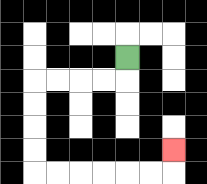{'start': '[5, 2]', 'end': '[7, 6]', 'path_directions': 'D,L,L,L,L,D,D,D,D,R,R,R,R,R,R,U', 'path_coordinates': '[[5, 2], [5, 3], [4, 3], [3, 3], [2, 3], [1, 3], [1, 4], [1, 5], [1, 6], [1, 7], [2, 7], [3, 7], [4, 7], [5, 7], [6, 7], [7, 7], [7, 6]]'}